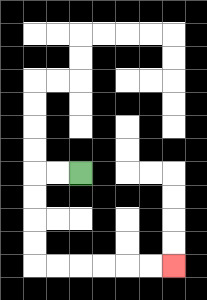{'start': '[3, 7]', 'end': '[7, 11]', 'path_directions': 'L,L,D,D,D,D,R,R,R,R,R,R', 'path_coordinates': '[[3, 7], [2, 7], [1, 7], [1, 8], [1, 9], [1, 10], [1, 11], [2, 11], [3, 11], [4, 11], [5, 11], [6, 11], [7, 11]]'}